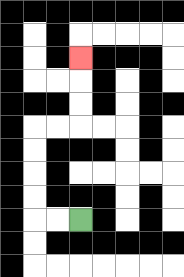{'start': '[3, 9]', 'end': '[3, 2]', 'path_directions': 'L,L,U,U,U,U,R,R,U,U,U', 'path_coordinates': '[[3, 9], [2, 9], [1, 9], [1, 8], [1, 7], [1, 6], [1, 5], [2, 5], [3, 5], [3, 4], [3, 3], [3, 2]]'}